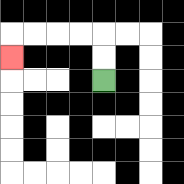{'start': '[4, 3]', 'end': '[0, 2]', 'path_directions': 'U,U,L,L,L,L,D', 'path_coordinates': '[[4, 3], [4, 2], [4, 1], [3, 1], [2, 1], [1, 1], [0, 1], [0, 2]]'}